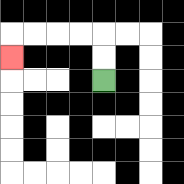{'start': '[4, 3]', 'end': '[0, 2]', 'path_directions': 'U,U,L,L,L,L,D', 'path_coordinates': '[[4, 3], [4, 2], [4, 1], [3, 1], [2, 1], [1, 1], [0, 1], [0, 2]]'}